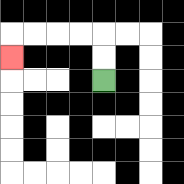{'start': '[4, 3]', 'end': '[0, 2]', 'path_directions': 'U,U,L,L,L,L,D', 'path_coordinates': '[[4, 3], [4, 2], [4, 1], [3, 1], [2, 1], [1, 1], [0, 1], [0, 2]]'}